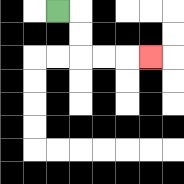{'start': '[2, 0]', 'end': '[6, 2]', 'path_directions': 'R,D,D,R,R,R', 'path_coordinates': '[[2, 0], [3, 0], [3, 1], [3, 2], [4, 2], [5, 2], [6, 2]]'}